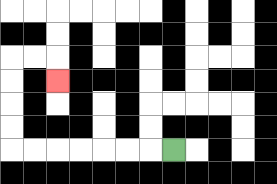{'start': '[7, 6]', 'end': '[2, 3]', 'path_directions': 'L,L,L,L,L,L,L,U,U,U,U,R,R,D', 'path_coordinates': '[[7, 6], [6, 6], [5, 6], [4, 6], [3, 6], [2, 6], [1, 6], [0, 6], [0, 5], [0, 4], [0, 3], [0, 2], [1, 2], [2, 2], [2, 3]]'}